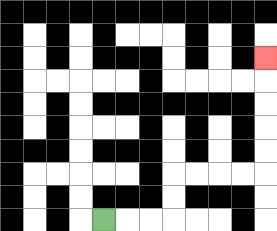{'start': '[4, 9]', 'end': '[11, 2]', 'path_directions': 'R,R,R,U,U,R,R,R,R,U,U,U,U,U', 'path_coordinates': '[[4, 9], [5, 9], [6, 9], [7, 9], [7, 8], [7, 7], [8, 7], [9, 7], [10, 7], [11, 7], [11, 6], [11, 5], [11, 4], [11, 3], [11, 2]]'}